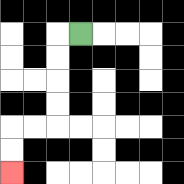{'start': '[3, 1]', 'end': '[0, 7]', 'path_directions': 'L,D,D,D,D,L,L,D,D', 'path_coordinates': '[[3, 1], [2, 1], [2, 2], [2, 3], [2, 4], [2, 5], [1, 5], [0, 5], [0, 6], [0, 7]]'}